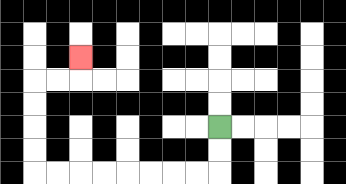{'start': '[9, 5]', 'end': '[3, 2]', 'path_directions': 'D,D,L,L,L,L,L,L,L,L,U,U,U,U,R,R,U', 'path_coordinates': '[[9, 5], [9, 6], [9, 7], [8, 7], [7, 7], [6, 7], [5, 7], [4, 7], [3, 7], [2, 7], [1, 7], [1, 6], [1, 5], [1, 4], [1, 3], [2, 3], [3, 3], [3, 2]]'}